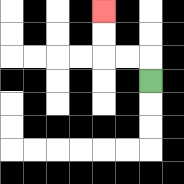{'start': '[6, 3]', 'end': '[4, 0]', 'path_directions': 'U,L,L,U,U', 'path_coordinates': '[[6, 3], [6, 2], [5, 2], [4, 2], [4, 1], [4, 0]]'}